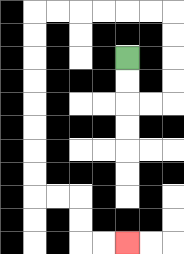{'start': '[5, 2]', 'end': '[5, 10]', 'path_directions': 'D,D,R,R,U,U,U,U,L,L,L,L,L,L,D,D,D,D,D,D,D,D,R,R,D,D,R,R', 'path_coordinates': '[[5, 2], [5, 3], [5, 4], [6, 4], [7, 4], [7, 3], [7, 2], [7, 1], [7, 0], [6, 0], [5, 0], [4, 0], [3, 0], [2, 0], [1, 0], [1, 1], [1, 2], [1, 3], [1, 4], [1, 5], [1, 6], [1, 7], [1, 8], [2, 8], [3, 8], [3, 9], [3, 10], [4, 10], [5, 10]]'}